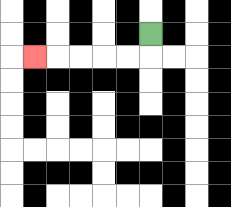{'start': '[6, 1]', 'end': '[1, 2]', 'path_directions': 'D,L,L,L,L,L', 'path_coordinates': '[[6, 1], [6, 2], [5, 2], [4, 2], [3, 2], [2, 2], [1, 2]]'}